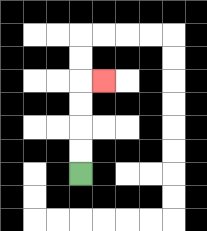{'start': '[3, 7]', 'end': '[4, 3]', 'path_directions': 'U,U,U,U,R', 'path_coordinates': '[[3, 7], [3, 6], [3, 5], [3, 4], [3, 3], [4, 3]]'}